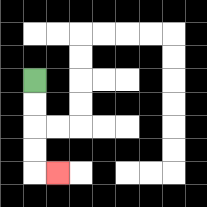{'start': '[1, 3]', 'end': '[2, 7]', 'path_directions': 'D,D,D,D,R', 'path_coordinates': '[[1, 3], [1, 4], [1, 5], [1, 6], [1, 7], [2, 7]]'}